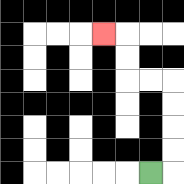{'start': '[6, 7]', 'end': '[4, 1]', 'path_directions': 'R,U,U,U,U,L,L,U,U,L', 'path_coordinates': '[[6, 7], [7, 7], [7, 6], [7, 5], [7, 4], [7, 3], [6, 3], [5, 3], [5, 2], [5, 1], [4, 1]]'}